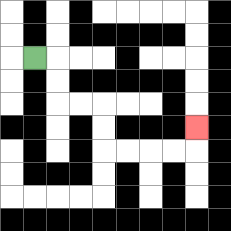{'start': '[1, 2]', 'end': '[8, 5]', 'path_directions': 'R,D,D,R,R,D,D,R,R,R,R,U', 'path_coordinates': '[[1, 2], [2, 2], [2, 3], [2, 4], [3, 4], [4, 4], [4, 5], [4, 6], [5, 6], [6, 6], [7, 6], [8, 6], [8, 5]]'}